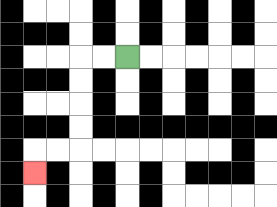{'start': '[5, 2]', 'end': '[1, 7]', 'path_directions': 'L,L,D,D,D,D,L,L,D', 'path_coordinates': '[[5, 2], [4, 2], [3, 2], [3, 3], [3, 4], [3, 5], [3, 6], [2, 6], [1, 6], [1, 7]]'}